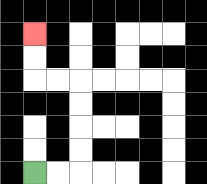{'start': '[1, 7]', 'end': '[1, 1]', 'path_directions': 'R,R,U,U,U,U,L,L,U,U', 'path_coordinates': '[[1, 7], [2, 7], [3, 7], [3, 6], [3, 5], [3, 4], [3, 3], [2, 3], [1, 3], [1, 2], [1, 1]]'}